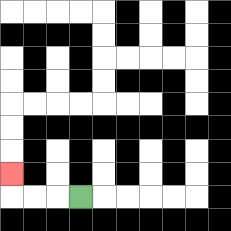{'start': '[3, 8]', 'end': '[0, 7]', 'path_directions': 'L,L,L,U', 'path_coordinates': '[[3, 8], [2, 8], [1, 8], [0, 8], [0, 7]]'}